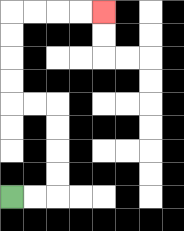{'start': '[0, 8]', 'end': '[4, 0]', 'path_directions': 'R,R,U,U,U,U,L,L,U,U,U,U,R,R,R,R', 'path_coordinates': '[[0, 8], [1, 8], [2, 8], [2, 7], [2, 6], [2, 5], [2, 4], [1, 4], [0, 4], [0, 3], [0, 2], [0, 1], [0, 0], [1, 0], [2, 0], [3, 0], [4, 0]]'}